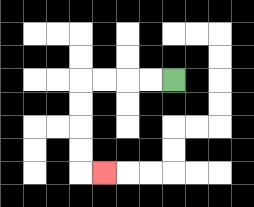{'start': '[7, 3]', 'end': '[4, 7]', 'path_directions': 'L,L,L,L,D,D,D,D,R', 'path_coordinates': '[[7, 3], [6, 3], [5, 3], [4, 3], [3, 3], [3, 4], [3, 5], [3, 6], [3, 7], [4, 7]]'}